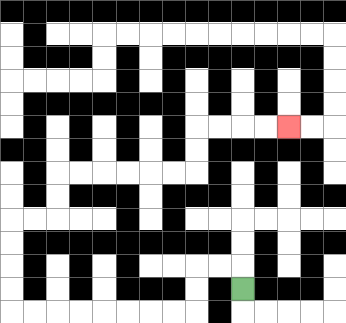{'start': '[10, 12]', 'end': '[12, 5]', 'path_directions': 'U,L,L,D,D,L,L,L,L,L,L,L,L,U,U,U,U,R,R,U,U,R,R,R,R,R,R,U,U,R,R,R,R', 'path_coordinates': '[[10, 12], [10, 11], [9, 11], [8, 11], [8, 12], [8, 13], [7, 13], [6, 13], [5, 13], [4, 13], [3, 13], [2, 13], [1, 13], [0, 13], [0, 12], [0, 11], [0, 10], [0, 9], [1, 9], [2, 9], [2, 8], [2, 7], [3, 7], [4, 7], [5, 7], [6, 7], [7, 7], [8, 7], [8, 6], [8, 5], [9, 5], [10, 5], [11, 5], [12, 5]]'}